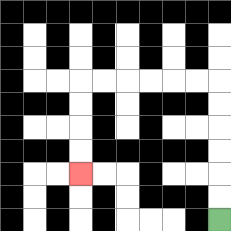{'start': '[9, 9]', 'end': '[3, 7]', 'path_directions': 'U,U,U,U,U,U,L,L,L,L,L,L,D,D,D,D', 'path_coordinates': '[[9, 9], [9, 8], [9, 7], [9, 6], [9, 5], [9, 4], [9, 3], [8, 3], [7, 3], [6, 3], [5, 3], [4, 3], [3, 3], [3, 4], [3, 5], [3, 6], [3, 7]]'}